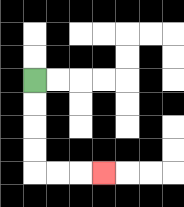{'start': '[1, 3]', 'end': '[4, 7]', 'path_directions': 'D,D,D,D,R,R,R', 'path_coordinates': '[[1, 3], [1, 4], [1, 5], [1, 6], [1, 7], [2, 7], [3, 7], [4, 7]]'}